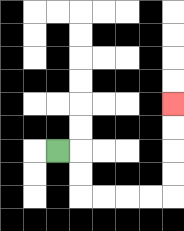{'start': '[2, 6]', 'end': '[7, 4]', 'path_directions': 'R,D,D,R,R,R,R,U,U,U,U', 'path_coordinates': '[[2, 6], [3, 6], [3, 7], [3, 8], [4, 8], [5, 8], [6, 8], [7, 8], [7, 7], [7, 6], [7, 5], [7, 4]]'}